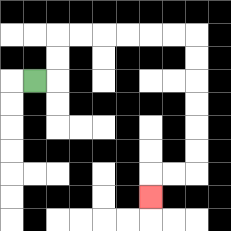{'start': '[1, 3]', 'end': '[6, 8]', 'path_directions': 'R,U,U,R,R,R,R,R,R,D,D,D,D,D,D,L,L,D', 'path_coordinates': '[[1, 3], [2, 3], [2, 2], [2, 1], [3, 1], [4, 1], [5, 1], [6, 1], [7, 1], [8, 1], [8, 2], [8, 3], [8, 4], [8, 5], [8, 6], [8, 7], [7, 7], [6, 7], [6, 8]]'}